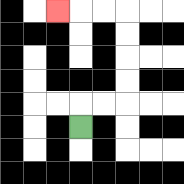{'start': '[3, 5]', 'end': '[2, 0]', 'path_directions': 'U,R,R,U,U,U,U,L,L,L', 'path_coordinates': '[[3, 5], [3, 4], [4, 4], [5, 4], [5, 3], [5, 2], [5, 1], [5, 0], [4, 0], [3, 0], [2, 0]]'}